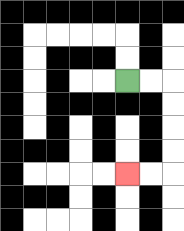{'start': '[5, 3]', 'end': '[5, 7]', 'path_directions': 'R,R,D,D,D,D,L,L', 'path_coordinates': '[[5, 3], [6, 3], [7, 3], [7, 4], [7, 5], [7, 6], [7, 7], [6, 7], [5, 7]]'}